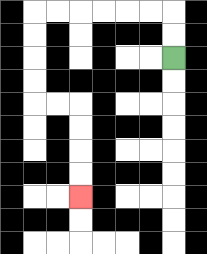{'start': '[7, 2]', 'end': '[3, 8]', 'path_directions': 'U,U,L,L,L,L,L,L,D,D,D,D,R,R,D,D,D,D', 'path_coordinates': '[[7, 2], [7, 1], [7, 0], [6, 0], [5, 0], [4, 0], [3, 0], [2, 0], [1, 0], [1, 1], [1, 2], [1, 3], [1, 4], [2, 4], [3, 4], [3, 5], [3, 6], [3, 7], [3, 8]]'}